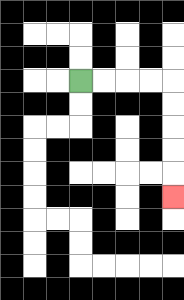{'start': '[3, 3]', 'end': '[7, 8]', 'path_directions': 'R,R,R,R,D,D,D,D,D', 'path_coordinates': '[[3, 3], [4, 3], [5, 3], [6, 3], [7, 3], [7, 4], [7, 5], [7, 6], [7, 7], [7, 8]]'}